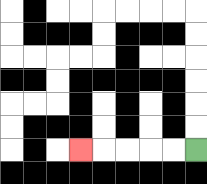{'start': '[8, 6]', 'end': '[3, 6]', 'path_directions': 'L,L,L,L,L', 'path_coordinates': '[[8, 6], [7, 6], [6, 6], [5, 6], [4, 6], [3, 6]]'}